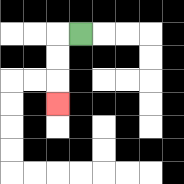{'start': '[3, 1]', 'end': '[2, 4]', 'path_directions': 'L,D,D,D', 'path_coordinates': '[[3, 1], [2, 1], [2, 2], [2, 3], [2, 4]]'}